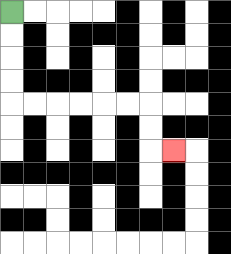{'start': '[0, 0]', 'end': '[7, 6]', 'path_directions': 'D,D,D,D,R,R,R,R,R,R,D,D,R', 'path_coordinates': '[[0, 0], [0, 1], [0, 2], [0, 3], [0, 4], [1, 4], [2, 4], [3, 4], [4, 4], [5, 4], [6, 4], [6, 5], [6, 6], [7, 6]]'}